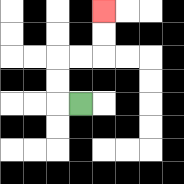{'start': '[3, 4]', 'end': '[4, 0]', 'path_directions': 'L,U,U,R,R,U,U', 'path_coordinates': '[[3, 4], [2, 4], [2, 3], [2, 2], [3, 2], [4, 2], [4, 1], [4, 0]]'}